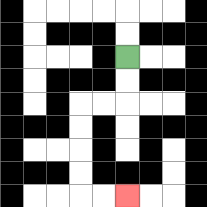{'start': '[5, 2]', 'end': '[5, 8]', 'path_directions': 'D,D,L,L,D,D,D,D,R,R', 'path_coordinates': '[[5, 2], [5, 3], [5, 4], [4, 4], [3, 4], [3, 5], [3, 6], [3, 7], [3, 8], [4, 8], [5, 8]]'}